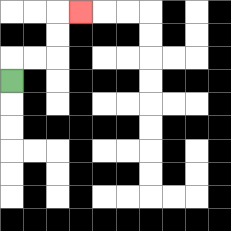{'start': '[0, 3]', 'end': '[3, 0]', 'path_directions': 'U,R,R,U,U,R', 'path_coordinates': '[[0, 3], [0, 2], [1, 2], [2, 2], [2, 1], [2, 0], [3, 0]]'}